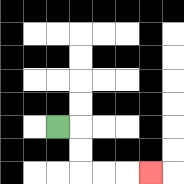{'start': '[2, 5]', 'end': '[6, 7]', 'path_directions': 'R,D,D,R,R,R', 'path_coordinates': '[[2, 5], [3, 5], [3, 6], [3, 7], [4, 7], [5, 7], [6, 7]]'}